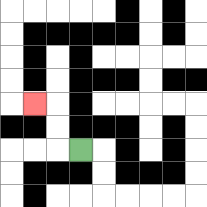{'start': '[3, 6]', 'end': '[1, 4]', 'path_directions': 'L,U,U,L', 'path_coordinates': '[[3, 6], [2, 6], [2, 5], [2, 4], [1, 4]]'}